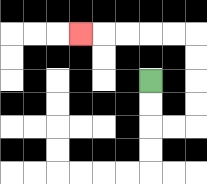{'start': '[6, 3]', 'end': '[3, 1]', 'path_directions': 'D,D,R,R,U,U,U,U,L,L,L,L,L', 'path_coordinates': '[[6, 3], [6, 4], [6, 5], [7, 5], [8, 5], [8, 4], [8, 3], [8, 2], [8, 1], [7, 1], [6, 1], [5, 1], [4, 1], [3, 1]]'}